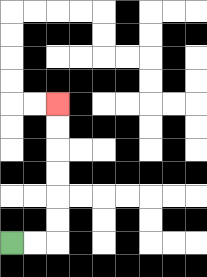{'start': '[0, 10]', 'end': '[2, 4]', 'path_directions': 'R,R,U,U,U,U,U,U', 'path_coordinates': '[[0, 10], [1, 10], [2, 10], [2, 9], [2, 8], [2, 7], [2, 6], [2, 5], [2, 4]]'}